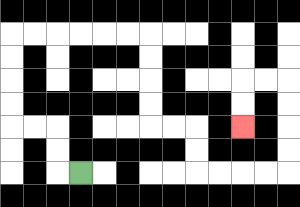{'start': '[3, 7]', 'end': '[10, 5]', 'path_directions': 'L,U,U,L,L,U,U,U,U,R,R,R,R,R,R,D,D,D,D,R,R,D,D,R,R,R,R,U,U,U,U,L,L,D,D', 'path_coordinates': '[[3, 7], [2, 7], [2, 6], [2, 5], [1, 5], [0, 5], [0, 4], [0, 3], [0, 2], [0, 1], [1, 1], [2, 1], [3, 1], [4, 1], [5, 1], [6, 1], [6, 2], [6, 3], [6, 4], [6, 5], [7, 5], [8, 5], [8, 6], [8, 7], [9, 7], [10, 7], [11, 7], [12, 7], [12, 6], [12, 5], [12, 4], [12, 3], [11, 3], [10, 3], [10, 4], [10, 5]]'}